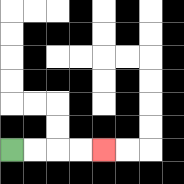{'start': '[0, 6]', 'end': '[4, 6]', 'path_directions': 'R,R,R,R', 'path_coordinates': '[[0, 6], [1, 6], [2, 6], [3, 6], [4, 6]]'}